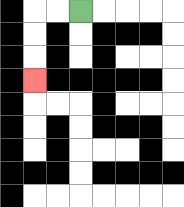{'start': '[3, 0]', 'end': '[1, 3]', 'path_directions': 'L,L,D,D,D', 'path_coordinates': '[[3, 0], [2, 0], [1, 0], [1, 1], [1, 2], [1, 3]]'}